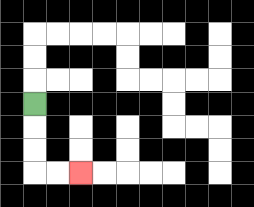{'start': '[1, 4]', 'end': '[3, 7]', 'path_directions': 'D,D,D,R,R', 'path_coordinates': '[[1, 4], [1, 5], [1, 6], [1, 7], [2, 7], [3, 7]]'}